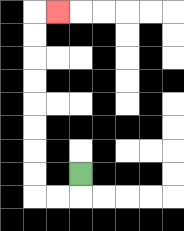{'start': '[3, 7]', 'end': '[2, 0]', 'path_directions': 'D,L,L,U,U,U,U,U,U,U,U,R', 'path_coordinates': '[[3, 7], [3, 8], [2, 8], [1, 8], [1, 7], [1, 6], [1, 5], [1, 4], [1, 3], [1, 2], [1, 1], [1, 0], [2, 0]]'}